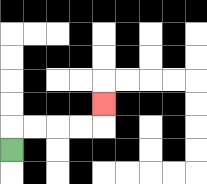{'start': '[0, 6]', 'end': '[4, 4]', 'path_directions': 'U,R,R,R,R,U', 'path_coordinates': '[[0, 6], [0, 5], [1, 5], [2, 5], [3, 5], [4, 5], [4, 4]]'}